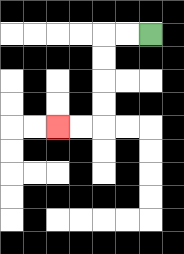{'start': '[6, 1]', 'end': '[2, 5]', 'path_directions': 'L,L,D,D,D,D,L,L', 'path_coordinates': '[[6, 1], [5, 1], [4, 1], [4, 2], [4, 3], [4, 4], [4, 5], [3, 5], [2, 5]]'}